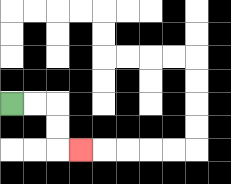{'start': '[0, 4]', 'end': '[3, 6]', 'path_directions': 'R,R,D,D,R', 'path_coordinates': '[[0, 4], [1, 4], [2, 4], [2, 5], [2, 6], [3, 6]]'}